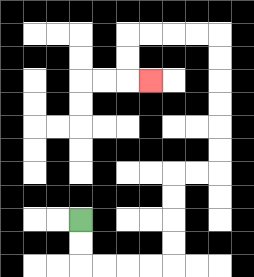{'start': '[3, 9]', 'end': '[6, 3]', 'path_directions': 'D,D,R,R,R,R,U,U,U,U,R,R,U,U,U,U,U,U,L,L,L,L,D,D,R', 'path_coordinates': '[[3, 9], [3, 10], [3, 11], [4, 11], [5, 11], [6, 11], [7, 11], [7, 10], [7, 9], [7, 8], [7, 7], [8, 7], [9, 7], [9, 6], [9, 5], [9, 4], [9, 3], [9, 2], [9, 1], [8, 1], [7, 1], [6, 1], [5, 1], [5, 2], [5, 3], [6, 3]]'}